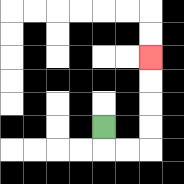{'start': '[4, 5]', 'end': '[6, 2]', 'path_directions': 'D,R,R,U,U,U,U', 'path_coordinates': '[[4, 5], [4, 6], [5, 6], [6, 6], [6, 5], [6, 4], [6, 3], [6, 2]]'}